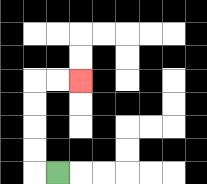{'start': '[2, 7]', 'end': '[3, 3]', 'path_directions': 'L,U,U,U,U,R,R', 'path_coordinates': '[[2, 7], [1, 7], [1, 6], [1, 5], [1, 4], [1, 3], [2, 3], [3, 3]]'}